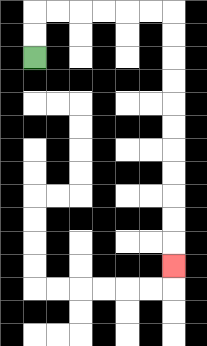{'start': '[1, 2]', 'end': '[7, 11]', 'path_directions': 'U,U,R,R,R,R,R,R,D,D,D,D,D,D,D,D,D,D,D', 'path_coordinates': '[[1, 2], [1, 1], [1, 0], [2, 0], [3, 0], [4, 0], [5, 0], [6, 0], [7, 0], [7, 1], [7, 2], [7, 3], [7, 4], [7, 5], [7, 6], [7, 7], [7, 8], [7, 9], [7, 10], [7, 11]]'}